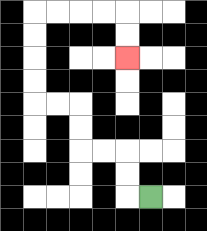{'start': '[6, 8]', 'end': '[5, 2]', 'path_directions': 'L,U,U,L,L,U,U,L,L,U,U,U,U,R,R,R,R,D,D', 'path_coordinates': '[[6, 8], [5, 8], [5, 7], [5, 6], [4, 6], [3, 6], [3, 5], [3, 4], [2, 4], [1, 4], [1, 3], [1, 2], [1, 1], [1, 0], [2, 0], [3, 0], [4, 0], [5, 0], [5, 1], [5, 2]]'}